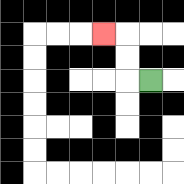{'start': '[6, 3]', 'end': '[4, 1]', 'path_directions': 'L,U,U,L', 'path_coordinates': '[[6, 3], [5, 3], [5, 2], [5, 1], [4, 1]]'}